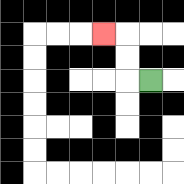{'start': '[6, 3]', 'end': '[4, 1]', 'path_directions': 'L,U,U,L', 'path_coordinates': '[[6, 3], [5, 3], [5, 2], [5, 1], [4, 1]]'}